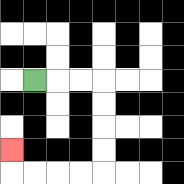{'start': '[1, 3]', 'end': '[0, 6]', 'path_directions': 'R,R,R,D,D,D,D,L,L,L,L,U', 'path_coordinates': '[[1, 3], [2, 3], [3, 3], [4, 3], [4, 4], [4, 5], [4, 6], [4, 7], [3, 7], [2, 7], [1, 7], [0, 7], [0, 6]]'}